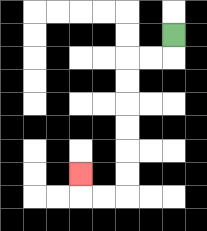{'start': '[7, 1]', 'end': '[3, 7]', 'path_directions': 'D,L,L,D,D,D,D,D,D,L,L,U', 'path_coordinates': '[[7, 1], [7, 2], [6, 2], [5, 2], [5, 3], [5, 4], [5, 5], [5, 6], [5, 7], [5, 8], [4, 8], [3, 8], [3, 7]]'}